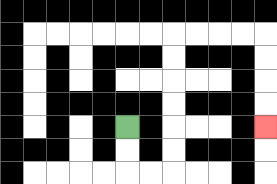{'start': '[5, 5]', 'end': '[11, 5]', 'path_directions': 'D,D,R,R,U,U,U,U,U,U,R,R,R,R,D,D,D,D', 'path_coordinates': '[[5, 5], [5, 6], [5, 7], [6, 7], [7, 7], [7, 6], [7, 5], [7, 4], [7, 3], [7, 2], [7, 1], [8, 1], [9, 1], [10, 1], [11, 1], [11, 2], [11, 3], [11, 4], [11, 5]]'}